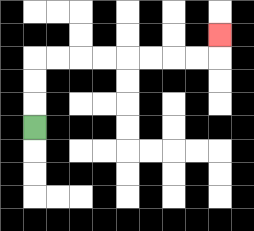{'start': '[1, 5]', 'end': '[9, 1]', 'path_directions': 'U,U,U,R,R,R,R,R,R,R,R,U', 'path_coordinates': '[[1, 5], [1, 4], [1, 3], [1, 2], [2, 2], [3, 2], [4, 2], [5, 2], [6, 2], [7, 2], [8, 2], [9, 2], [9, 1]]'}